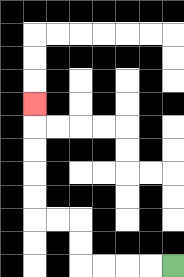{'start': '[7, 11]', 'end': '[1, 4]', 'path_directions': 'L,L,L,L,U,U,L,L,U,U,U,U,U', 'path_coordinates': '[[7, 11], [6, 11], [5, 11], [4, 11], [3, 11], [3, 10], [3, 9], [2, 9], [1, 9], [1, 8], [1, 7], [1, 6], [1, 5], [1, 4]]'}